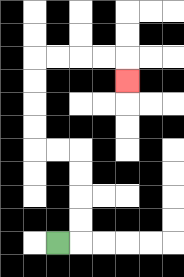{'start': '[2, 10]', 'end': '[5, 3]', 'path_directions': 'R,U,U,U,U,L,L,U,U,U,U,R,R,R,R,D', 'path_coordinates': '[[2, 10], [3, 10], [3, 9], [3, 8], [3, 7], [3, 6], [2, 6], [1, 6], [1, 5], [1, 4], [1, 3], [1, 2], [2, 2], [3, 2], [4, 2], [5, 2], [5, 3]]'}